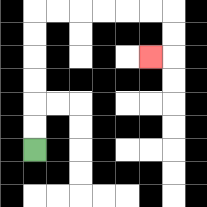{'start': '[1, 6]', 'end': '[6, 2]', 'path_directions': 'U,U,U,U,U,U,R,R,R,R,R,R,D,D,L', 'path_coordinates': '[[1, 6], [1, 5], [1, 4], [1, 3], [1, 2], [1, 1], [1, 0], [2, 0], [3, 0], [4, 0], [5, 0], [6, 0], [7, 0], [7, 1], [7, 2], [6, 2]]'}